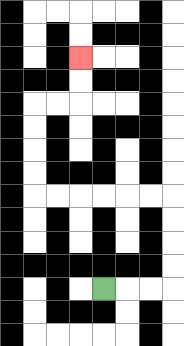{'start': '[4, 12]', 'end': '[3, 2]', 'path_directions': 'R,R,R,U,U,U,U,L,L,L,L,L,L,U,U,U,U,R,R,U,U', 'path_coordinates': '[[4, 12], [5, 12], [6, 12], [7, 12], [7, 11], [7, 10], [7, 9], [7, 8], [6, 8], [5, 8], [4, 8], [3, 8], [2, 8], [1, 8], [1, 7], [1, 6], [1, 5], [1, 4], [2, 4], [3, 4], [3, 3], [3, 2]]'}